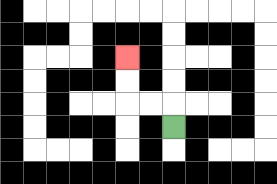{'start': '[7, 5]', 'end': '[5, 2]', 'path_directions': 'U,L,L,U,U', 'path_coordinates': '[[7, 5], [7, 4], [6, 4], [5, 4], [5, 3], [5, 2]]'}